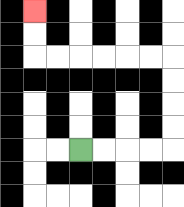{'start': '[3, 6]', 'end': '[1, 0]', 'path_directions': 'R,R,R,R,U,U,U,U,L,L,L,L,L,L,U,U', 'path_coordinates': '[[3, 6], [4, 6], [5, 6], [6, 6], [7, 6], [7, 5], [7, 4], [7, 3], [7, 2], [6, 2], [5, 2], [4, 2], [3, 2], [2, 2], [1, 2], [1, 1], [1, 0]]'}